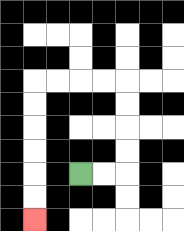{'start': '[3, 7]', 'end': '[1, 9]', 'path_directions': 'R,R,U,U,U,U,L,L,L,L,D,D,D,D,D,D', 'path_coordinates': '[[3, 7], [4, 7], [5, 7], [5, 6], [5, 5], [5, 4], [5, 3], [4, 3], [3, 3], [2, 3], [1, 3], [1, 4], [1, 5], [1, 6], [1, 7], [1, 8], [1, 9]]'}